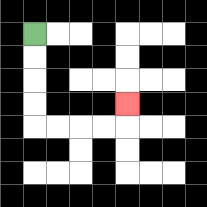{'start': '[1, 1]', 'end': '[5, 4]', 'path_directions': 'D,D,D,D,R,R,R,R,U', 'path_coordinates': '[[1, 1], [1, 2], [1, 3], [1, 4], [1, 5], [2, 5], [3, 5], [4, 5], [5, 5], [5, 4]]'}